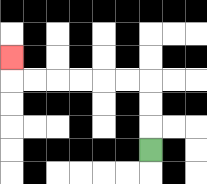{'start': '[6, 6]', 'end': '[0, 2]', 'path_directions': 'U,U,U,L,L,L,L,L,L,U', 'path_coordinates': '[[6, 6], [6, 5], [6, 4], [6, 3], [5, 3], [4, 3], [3, 3], [2, 3], [1, 3], [0, 3], [0, 2]]'}